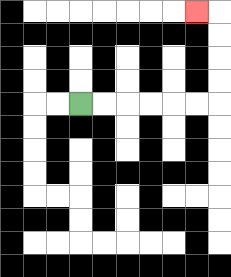{'start': '[3, 4]', 'end': '[8, 0]', 'path_directions': 'R,R,R,R,R,R,U,U,U,U,L', 'path_coordinates': '[[3, 4], [4, 4], [5, 4], [6, 4], [7, 4], [8, 4], [9, 4], [9, 3], [9, 2], [9, 1], [9, 0], [8, 0]]'}